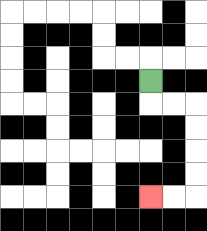{'start': '[6, 3]', 'end': '[6, 8]', 'path_directions': 'D,R,R,D,D,D,D,L,L', 'path_coordinates': '[[6, 3], [6, 4], [7, 4], [8, 4], [8, 5], [8, 6], [8, 7], [8, 8], [7, 8], [6, 8]]'}